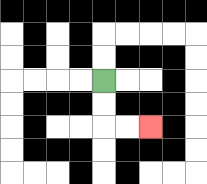{'start': '[4, 3]', 'end': '[6, 5]', 'path_directions': 'D,D,R,R', 'path_coordinates': '[[4, 3], [4, 4], [4, 5], [5, 5], [6, 5]]'}